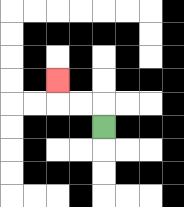{'start': '[4, 5]', 'end': '[2, 3]', 'path_directions': 'U,L,L,U', 'path_coordinates': '[[4, 5], [4, 4], [3, 4], [2, 4], [2, 3]]'}